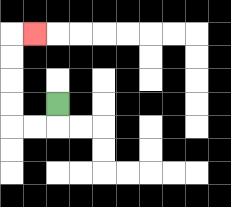{'start': '[2, 4]', 'end': '[1, 1]', 'path_directions': 'D,L,L,U,U,U,U,R', 'path_coordinates': '[[2, 4], [2, 5], [1, 5], [0, 5], [0, 4], [0, 3], [0, 2], [0, 1], [1, 1]]'}